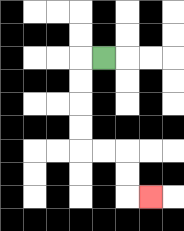{'start': '[4, 2]', 'end': '[6, 8]', 'path_directions': 'L,D,D,D,D,R,R,D,D,R', 'path_coordinates': '[[4, 2], [3, 2], [3, 3], [3, 4], [3, 5], [3, 6], [4, 6], [5, 6], [5, 7], [5, 8], [6, 8]]'}